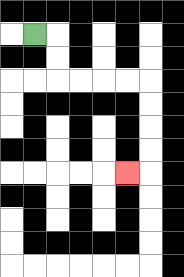{'start': '[1, 1]', 'end': '[5, 7]', 'path_directions': 'R,D,D,R,R,R,R,D,D,D,D,L', 'path_coordinates': '[[1, 1], [2, 1], [2, 2], [2, 3], [3, 3], [4, 3], [5, 3], [6, 3], [6, 4], [6, 5], [6, 6], [6, 7], [5, 7]]'}